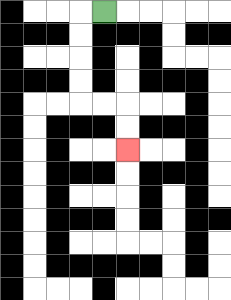{'start': '[4, 0]', 'end': '[5, 6]', 'path_directions': 'L,D,D,D,D,R,R,D,D', 'path_coordinates': '[[4, 0], [3, 0], [3, 1], [3, 2], [3, 3], [3, 4], [4, 4], [5, 4], [5, 5], [5, 6]]'}